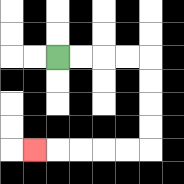{'start': '[2, 2]', 'end': '[1, 6]', 'path_directions': 'R,R,R,R,D,D,D,D,L,L,L,L,L', 'path_coordinates': '[[2, 2], [3, 2], [4, 2], [5, 2], [6, 2], [6, 3], [6, 4], [6, 5], [6, 6], [5, 6], [4, 6], [3, 6], [2, 6], [1, 6]]'}